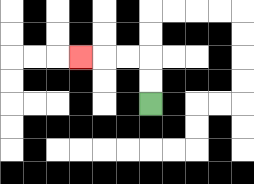{'start': '[6, 4]', 'end': '[3, 2]', 'path_directions': 'U,U,L,L,L', 'path_coordinates': '[[6, 4], [6, 3], [6, 2], [5, 2], [4, 2], [3, 2]]'}